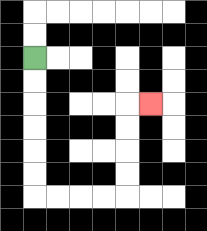{'start': '[1, 2]', 'end': '[6, 4]', 'path_directions': 'D,D,D,D,D,D,R,R,R,R,U,U,U,U,R', 'path_coordinates': '[[1, 2], [1, 3], [1, 4], [1, 5], [1, 6], [1, 7], [1, 8], [2, 8], [3, 8], [4, 8], [5, 8], [5, 7], [5, 6], [5, 5], [5, 4], [6, 4]]'}